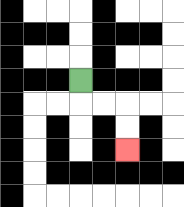{'start': '[3, 3]', 'end': '[5, 6]', 'path_directions': 'D,R,R,D,D', 'path_coordinates': '[[3, 3], [3, 4], [4, 4], [5, 4], [5, 5], [5, 6]]'}